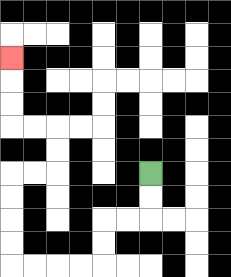{'start': '[6, 7]', 'end': '[0, 2]', 'path_directions': 'D,D,L,L,D,D,L,L,L,L,U,U,U,U,R,R,U,U,L,L,U,U,U', 'path_coordinates': '[[6, 7], [6, 8], [6, 9], [5, 9], [4, 9], [4, 10], [4, 11], [3, 11], [2, 11], [1, 11], [0, 11], [0, 10], [0, 9], [0, 8], [0, 7], [1, 7], [2, 7], [2, 6], [2, 5], [1, 5], [0, 5], [0, 4], [0, 3], [0, 2]]'}